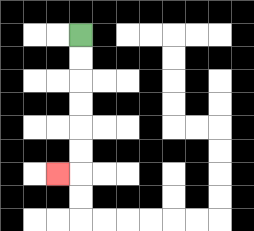{'start': '[3, 1]', 'end': '[2, 7]', 'path_directions': 'D,D,D,D,D,D,L', 'path_coordinates': '[[3, 1], [3, 2], [3, 3], [3, 4], [3, 5], [3, 6], [3, 7], [2, 7]]'}